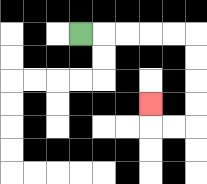{'start': '[3, 1]', 'end': '[6, 4]', 'path_directions': 'R,R,R,R,R,D,D,D,D,L,L,U', 'path_coordinates': '[[3, 1], [4, 1], [5, 1], [6, 1], [7, 1], [8, 1], [8, 2], [8, 3], [8, 4], [8, 5], [7, 5], [6, 5], [6, 4]]'}